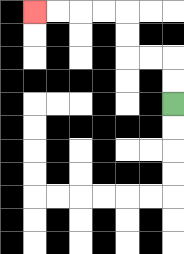{'start': '[7, 4]', 'end': '[1, 0]', 'path_directions': 'U,U,L,L,U,U,L,L,L,L', 'path_coordinates': '[[7, 4], [7, 3], [7, 2], [6, 2], [5, 2], [5, 1], [5, 0], [4, 0], [3, 0], [2, 0], [1, 0]]'}